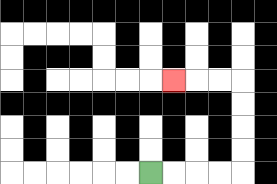{'start': '[6, 7]', 'end': '[7, 3]', 'path_directions': 'R,R,R,R,U,U,U,U,L,L,L', 'path_coordinates': '[[6, 7], [7, 7], [8, 7], [9, 7], [10, 7], [10, 6], [10, 5], [10, 4], [10, 3], [9, 3], [8, 3], [7, 3]]'}